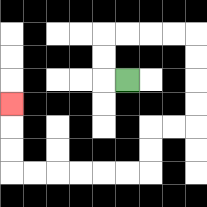{'start': '[5, 3]', 'end': '[0, 4]', 'path_directions': 'L,U,U,R,R,R,R,D,D,D,D,L,L,D,D,L,L,L,L,L,L,U,U,U', 'path_coordinates': '[[5, 3], [4, 3], [4, 2], [4, 1], [5, 1], [6, 1], [7, 1], [8, 1], [8, 2], [8, 3], [8, 4], [8, 5], [7, 5], [6, 5], [6, 6], [6, 7], [5, 7], [4, 7], [3, 7], [2, 7], [1, 7], [0, 7], [0, 6], [0, 5], [0, 4]]'}